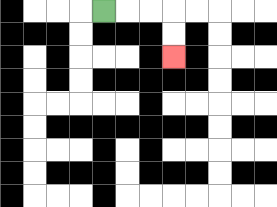{'start': '[4, 0]', 'end': '[7, 2]', 'path_directions': 'R,R,R,D,D', 'path_coordinates': '[[4, 0], [5, 0], [6, 0], [7, 0], [7, 1], [7, 2]]'}